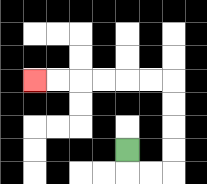{'start': '[5, 6]', 'end': '[1, 3]', 'path_directions': 'D,R,R,U,U,U,U,L,L,L,L,L,L', 'path_coordinates': '[[5, 6], [5, 7], [6, 7], [7, 7], [7, 6], [7, 5], [7, 4], [7, 3], [6, 3], [5, 3], [4, 3], [3, 3], [2, 3], [1, 3]]'}